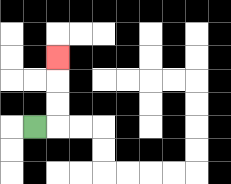{'start': '[1, 5]', 'end': '[2, 2]', 'path_directions': 'R,U,U,U', 'path_coordinates': '[[1, 5], [2, 5], [2, 4], [2, 3], [2, 2]]'}